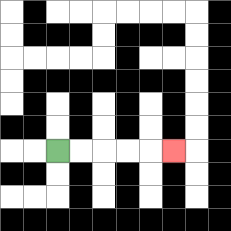{'start': '[2, 6]', 'end': '[7, 6]', 'path_directions': 'R,R,R,R,R', 'path_coordinates': '[[2, 6], [3, 6], [4, 6], [5, 6], [6, 6], [7, 6]]'}